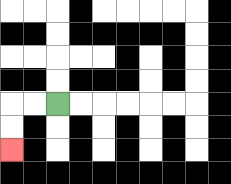{'start': '[2, 4]', 'end': '[0, 6]', 'path_directions': 'L,L,D,D', 'path_coordinates': '[[2, 4], [1, 4], [0, 4], [0, 5], [0, 6]]'}